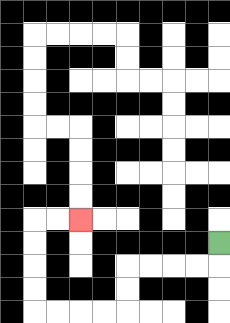{'start': '[9, 10]', 'end': '[3, 9]', 'path_directions': 'D,L,L,L,L,D,D,L,L,L,L,U,U,U,U,R,R', 'path_coordinates': '[[9, 10], [9, 11], [8, 11], [7, 11], [6, 11], [5, 11], [5, 12], [5, 13], [4, 13], [3, 13], [2, 13], [1, 13], [1, 12], [1, 11], [1, 10], [1, 9], [2, 9], [3, 9]]'}